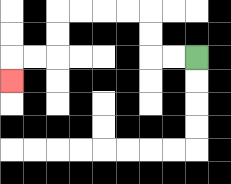{'start': '[8, 2]', 'end': '[0, 3]', 'path_directions': 'L,L,U,U,L,L,L,L,D,D,L,L,D', 'path_coordinates': '[[8, 2], [7, 2], [6, 2], [6, 1], [6, 0], [5, 0], [4, 0], [3, 0], [2, 0], [2, 1], [2, 2], [1, 2], [0, 2], [0, 3]]'}